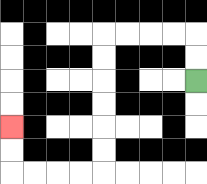{'start': '[8, 3]', 'end': '[0, 5]', 'path_directions': 'U,U,L,L,L,L,D,D,D,D,D,D,L,L,L,L,U,U', 'path_coordinates': '[[8, 3], [8, 2], [8, 1], [7, 1], [6, 1], [5, 1], [4, 1], [4, 2], [4, 3], [4, 4], [4, 5], [4, 6], [4, 7], [3, 7], [2, 7], [1, 7], [0, 7], [0, 6], [0, 5]]'}